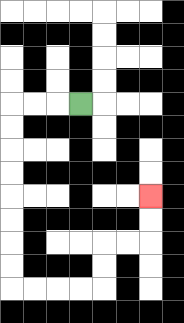{'start': '[3, 4]', 'end': '[6, 8]', 'path_directions': 'L,L,L,D,D,D,D,D,D,D,D,R,R,R,R,U,U,R,R,U,U', 'path_coordinates': '[[3, 4], [2, 4], [1, 4], [0, 4], [0, 5], [0, 6], [0, 7], [0, 8], [0, 9], [0, 10], [0, 11], [0, 12], [1, 12], [2, 12], [3, 12], [4, 12], [4, 11], [4, 10], [5, 10], [6, 10], [6, 9], [6, 8]]'}